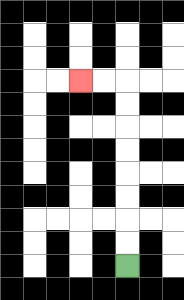{'start': '[5, 11]', 'end': '[3, 3]', 'path_directions': 'U,U,U,U,U,U,U,U,L,L', 'path_coordinates': '[[5, 11], [5, 10], [5, 9], [5, 8], [5, 7], [5, 6], [5, 5], [5, 4], [5, 3], [4, 3], [3, 3]]'}